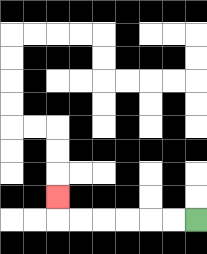{'start': '[8, 9]', 'end': '[2, 8]', 'path_directions': 'L,L,L,L,L,L,U', 'path_coordinates': '[[8, 9], [7, 9], [6, 9], [5, 9], [4, 9], [3, 9], [2, 9], [2, 8]]'}